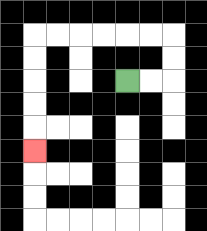{'start': '[5, 3]', 'end': '[1, 6]', 'path_directions': 'R,R,U,U,L,L,L,L,L,L,D,D,D,D,D', 'path_coordinates': '[[5, 3], [6, 3], [7, 3], [7, 2], [7, 1], [6, 1], [5, 1], [4, 1], [3, 1], [2, 1], [1, 1], [1, 2], [1, 3], [1, 4], [1, 5], [1, 6]]'}